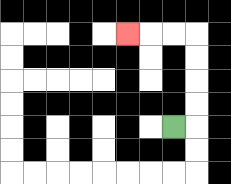{'start': '[7, 5]', 'end': '[5, 1]', 'path_directions': 'R,U,U,U,U,L,L,L', 'path_coordinates': '[[7, 5], [8, 5], [8, 4], [8, 3], [8, 2], [8, 1], [7, 1], [6, 1], [5, 1]]'}